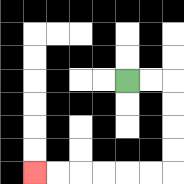{'start': '[5, 3]', 'end': '[1, 7]', 'path_directions': 'R,R,D,D,D,D,L,L,L,L,L,L', 'path_coordinates': '[[5, 3], [6, 3], [7, 3], [7, 4], [7, 5], [7, 6], [7, 7], [6, 7], [5, 7], [4, 7], [3, 7], [2, 7], [1, 7]]'}